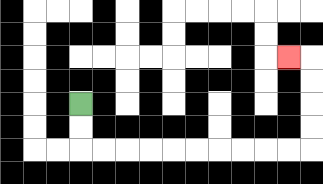{'start': '[3, 4]', 'end': '[12, 2]', 'path_directions': 'D,D,R,R,R,R,R,R,R,R,R,R,U,U,U,U,L', 'path_coordinates': '[[3, 4], [3, 5], [3, 6], [4, 6], [5, 6], [6, 6], [7, 6], [8, 6], [9, 6], [10, 6], [11, 6], [12, 6], [13, 6], [13, 5], [13, 4], [13, 3], [13, 2], [12, 2]]'}